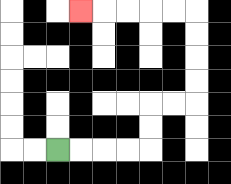{'start': '[2, 6]', 'end': '[3, 0]', 'path_directions': 'R,R,R,R,U,U,R,R,U,U,U,U,L,L,L,L,L', 'path_coordinates': '[[2, 6], [3, 6], [4, 6], [5, 6], [6, 6], [6, 5], [6, 4], [7, 4], [8, 4], [8, 3], [8, 2], [8, 1], [8, 0], [7, 0], [6, 0], [5, 0], [4, 0], [3, 0]]'}